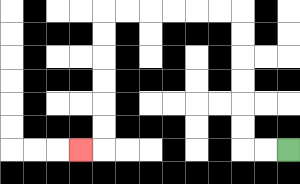{'start': '[12, 6]', 'end': '[3, 6]', 'path_directions': 'L,L,U,U,U,U,U,U,L,L,L,L,L,L,D,D,D,D,D,D,L', 'path_coordinates': '[[12, 6], [11, 6], [10, 6], [10, 5], [10, 4], [10, 3], [10, 2], [10, 1], [10, 0], [9, 0], [8, 0], [7, 0], [6, 0], [5, 0], [4, 0], [4, 1], [4, 2], [4, 3], [4, 4], [4, 5], [4, 6], [3, 6]]'}